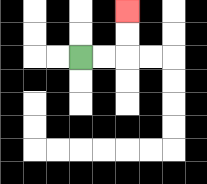{'start': '[3, 2]', 'end': '[5, 0]', 'path_directions': 'R,R,U,U', 'path_coordinates': '[[3, 2], [4, 2], [5, 2], [5, 1], [5, 0]]'}